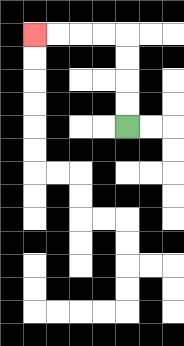{'start': '[5, 5]', 'end': '[1, 1]', 'path_directions': 'U,U,U,U,L,L,L,L', 'path_coordinates': '[[5, 5], [5, 4], [5, 3], [5, 2], [5, 1], [4, 1], [3, 1], [2, 1], [1, 1]]'}